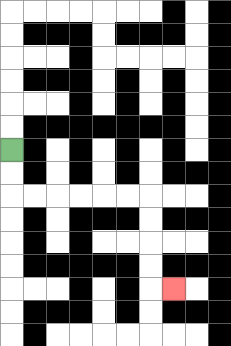{'start': '[0, 6]', 'end': '[7, 12]', 'path_directions': 'D,D,R,R,R,R,R,R,D,D,D,D,R', 'path_coordinates': '[[0, 6], [0, 7], [0, 8], [1, 8], [2, 8], [3, 8], [4, 8], [5, 8], [6, 8], [6, 9], [6, 10], [6, 11], [6, 12], [7, 12]]'}